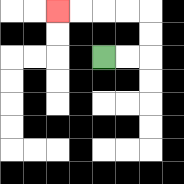{'start': '[4, 2]', 'end': '[2, 0]', 'path_directions': 'R,R,U,U,L,L,L,L', 'path_coordinates': '[[4, 2], [5, 2], [6, 2], [6, 1], [6, 0], [5, 0], [4, 0], [3, 0], [2, 0]]'}